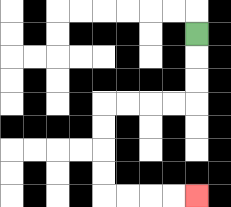{'start': '[8, 1]', 'end': '[8, 8]', 'path_directions': 'D,D,D,L,L,L,L,D,D,D,D,R,R,R,R', 'path_coordinates': '[[8, 1], [8, 2], [8, 3], [8, 4], [7, 4], [6, 4], [5, 4], [4, 4], [4, 5], [4, 6], [4, 7], [4, 8], [5, 8], [6, 8], [7, 8], [8, 8]]'}